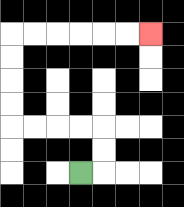{'start': '[3, 7]', 'end': '[6, 1]', 'path_directions': 'R,U,U,L,L,L,L,U,U,U,U,R,R,R,R,R,R', 'path_coordinates': '[[3, 7], [4, 7], [4, 6], [4, 5], [3, 5], [2, 5], [1, 5], [0, 5], [0, 4], [0, 3], [0, 2], [0, 1], [1, 1], [2, 1], [3, 1], [4, 1], [5, 1], [6, 1]]'}